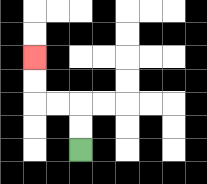{'start': '[3, 6]', 'end': '[1, 2]', 'path_directions': 'U,U,L,L,U,U', 'path_coordinates': '[[3, 6], [3, 5], [3, 4], [2, 4], [1, 4], [1, 3], [1, 2]]'}